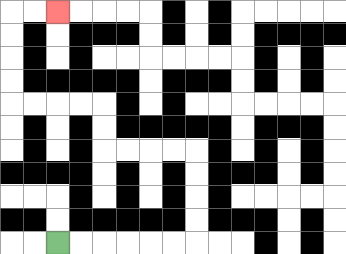{'start': '[2, 10]', 'end': '[2, 0]', 'path_directions': 'R,R,R,R,R,R,U,U,U,U,L,L,L,L,U,U,L,L,L,L,U,U,U,U,R,R', 'path_coordinates': '[[2, 10], [3, 10], [4, 10], [5, 10], [6, 10], [7, 10], [8, 10], [8, 9], [8, 8], [8, 7], [8, 6], [7, 6], [6, 6], [5, 6], [4, 6], [4, 5], [4, 4], [3, 4], [2, 4], [1, 4], [0, 4], [0, 3], [0, 2], [0, 1], [0, 0], [1, 0], [2, 0]]'}